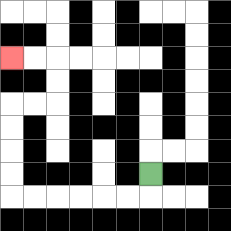{'start': '[6, 7]', 'end': '[0, 2]', 'path_directions': 'D,L,L,L,L,L,L,U,U,U,U,R,R,U,U,L,L', 'path_coordinates': '[[6, 7], [6, 8], [5, 8], [4, 8], [3, 8], [2, 8], [1, 8], [0, 8], [0, 7], [0, 6], [0, 5], [0, 4], [1, 4], [2, 4], [2, 3], [2, 2], [1, 2], [0, 2]]'}